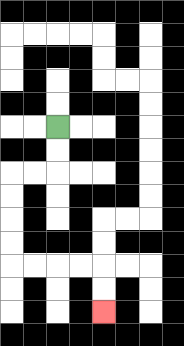{'start': '[2, 5]', 'end': '[4, 13]', 'path_directions': 'D,D,L,L,D,D,D,D,R,R,R,R,D,D', 'path_coordinates': '[[2, 5], [2, 6], [2, 7], [1, 7], [0, 7], [0, 8], [0, 9], [0, 10], [0, 11], [1, 11], [2, 11], [3, 11], [4, 11], [4, 12], [4, 13]]'}